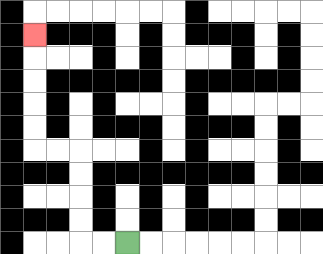{'start': '[5, 10]', 'end': '[1, 1]', 'path_directions': 'L,L,U,U,U,U,L,L,U,U,U,U,U', 'path_coordinates': '[[5, 10], [4, 10], [3, 10], [3, 9], [3, 8], [3, 7], [3, 6], [2, 6], [1, 6], [1, 5], [1, 4], [1, 3], [1, 2], [1, 1]]'}